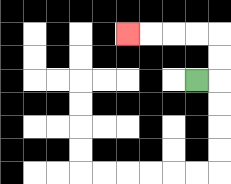{'start': '[8, 3]', 'end': '[5, 1]', 'path_directions': 'R,U,U,L,L,L,L', 'path_coordinates': '[[8, 3], [9, 3], [9, 2], [9, 1], [8, 1], [7, 1], [6, 1], [5, 1]]'}